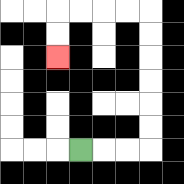{'start': '[3, 6]', 'end': '[2, 2]', 'path_directions': 'R,R,R,U,U,U,U,U,U,L,L,L,L,D,D', 'path_coordinates': '[[3, 6], [4, 6], [5, 6], [6, 6], [6, 5], [6, 4], [6, 3], [6, 2], [6, 1], [6, 0], [5, 0], [4, 0], [3, 0], [2, 0], [2, 1], [2, 2]]'}